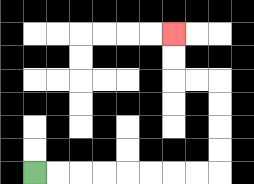{'start': '[1, 7]', 'end': '[7, 1]', 'path_directions': 'R,R,R,R,R,R,R,R,U,U,U,U,L,L,U,U', 'path_coordinates': '[[1, 7], [2, 7], [3, 7], [4, 7], [5, 7], [6, 7], [7, 7], [8, 7], [9, 7], [9, 6], [9, 5], [9, 4], [9, 3], [8, 3], [7, 3], [7, 2], [7, 1]]'}